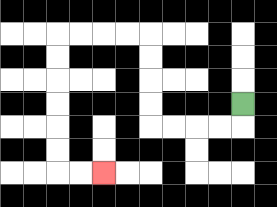{'start': '[10, 4]', 'end': '[4, 7]', 'path_directions': 'D,L,L,L,L,U,U,U,U,L,L,L,L,D,D,D,D,D,D,R,R', 'path_coordinates': '[[10, 4], [10, 5], [9, 5], [8, 5], [7, 5], [6, 5], [6, 4], [6, 3], [6, 2], [6, 1], [5, 1], [4, 1], [3, 1], [2, 1], [2, 2], [2, 3], [2, 4], [2, 5], [2, 6], [2, 7], [3, 7], [4, 7]]'}